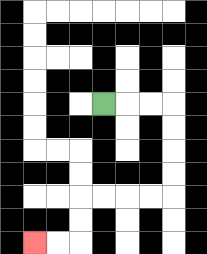{'start': '[4, 4]', 'end': '[1, 10]', 'path_directions': 'R,R,R,D,D,D,D,L,L,L,L,D,D,L,L', 'path_coordinates': '[[4, 4], [5, 4], [6, 4], [7, 4], [7, 5], [7, 6], [7, 7], [7, 8], [6, 8], [5, 8], [4, 8], [3, 8], [3, 9], [3, 10], [2, 10], [1, 10]]'}